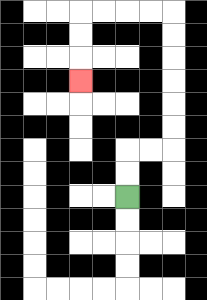{'start': '[5, 8]', 'end': '[3, 3]', 'path_directions': 'U,U,R,R,U,U,U,U,U,U,L,L,L,L,D,D,D', 'path_coordinates': '[[5, 8], [5, 7], [5, 6], [6, 6], [7, 6], [7, 5], [7, 4], [7, 3], [7, 2], [7, 1], [7, 0], [6, 0], [5, 0], [4, 0], [3, 0], [3, 1], [3, 2], [3, 3]]'}